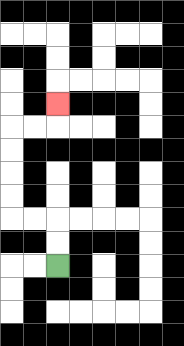{'start': '[2, 11]', 'end': '[2, 4]', 'path_directions': 'U,U,L,L,U,U,U,U,R,R,U', 'path_coordinates': '[[2, 11], [2, 10], [2, 9], [1, 9], [0, 9], [0, 8], [0, 7], [0, 6], [0, 5], [1, 5], [2, 5], [2, 4]]'}